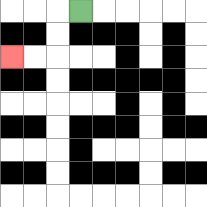{'start': '[3, 0]', 'end': '[0, 2]', 'path_directions': 'L,D,D,L,L', 'path_coordinates': '[[3, 0], [2, 0], [2, 1], [2, 2], [1, 2], [0, 2]]'}